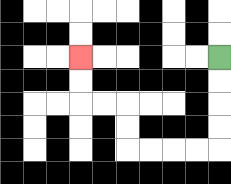{'start': '[9, 2]', 'end': '[3, 2]', 'path_directions': 'D,D,D,D,L,L,L,L,U,U,L,L,U,U', 'path_coordinates': '[[9, 2], [9, 3], [9, 4], [9, 5], [9, 6], [8, 6], [7, 6], [6, 6], [5, 6], [5, 5], [5, 4], [4, 4], [3, 4], [3, 3], [3, 2]]'}